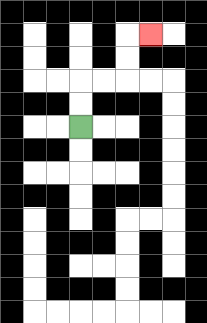{'start': '[3, 5]', 'end': '[6, 1]', 'path_directions': 'U,U,R,R,U,U,R', 'path_coordinates': '[[3, 5], [3, 4], [3, 3], [4, 3], [5, 3], [5, 2], [5, 1], [6, 1]]'}